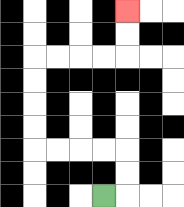{'start': '[4, 8]', 'end': '[5, 0]', 'path_directions': 'R,U,U,L,L,L,L,U,U,U,U,R,R,R,R,U,U', 'path_coordinates': '[[4, 8], [5, 8], [5, 7], [5, 6], [4, 6], [3, 6], [2, 6], [1, 6], [1, 5], [1, 4], [1, 3], [1, 2], [2, 2], [3, 2], [4, 2], [5, 2], [5, 1], [5, 0]]'}